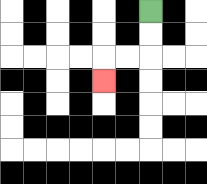{'start': '[6, 0]', 'end': '[4, 3]', 'path_directions': 'D,D,L,L,D', 'path_coordinates': '[[6, 0], [6, 1], [6, 2], [5, 2], [4, 2], [4, 3]]'}